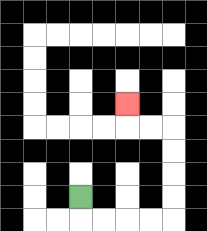{'start': '[3, 8]', 'end': '[5, 4]', 'path_directions': 'D,R,R,R,R,U,U,U,U,L,L,U', 'path_coordinates': '[[3, 8], [3, 9], [4, 9], [5, 9], [6, 9], [7, 9], [7, 8], [7, 7], [7, 6], [7, 5], [6, 5], [5, 5], [5, 4]]'}